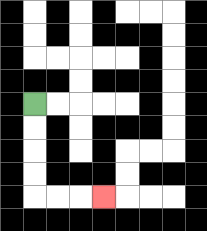{'start': '[1, 4]', 'end': '[4, 8]', 'path_directions': 'D,D,D,D,R,R,R', 'path_coordinates': '[[1, 4], [1, 5], [1, 6], [1, 7], [1, 8], [2, 8], [3, 8], [4, 8]]'}